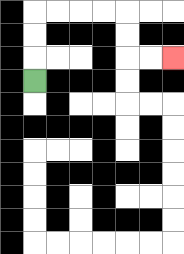{'start': '[1, 3]', 'end': '[7, 2]', 'path_directions': 'U,U,U,R,R,R,R,D,D,R,R', 'path_coordinates': '[[1, 3], [1, 2], [1, 1], [1, 0], [2, 0], [3, 0], [4, 0], [5, 0], [5, 1], [5, 2], [6, 2], [7, 2]]'}